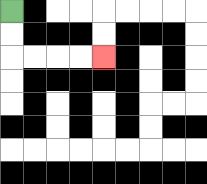{'start': '[0, 0]', 'end': '[4, 2]', 'path_directions': 'D,D,R,R,R,R', 'path_coordinates': '[[0, 0], [0, 1], [0, 2], [1, 2], [2, 2], [3, 2], [4, 2]]'}